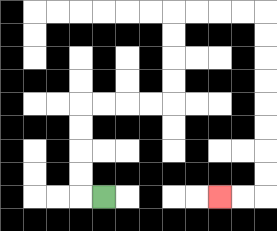{'start': '[4, 8]', 'end': '[9, 8]', 'path_directions': 'L,U,U,U,U,R,R,R,R,U,U,U,U,R,R,R,R,D,D,D,D,D,D,D,D,L,L', 'path_coordinates': '[[4, 8], [3, 8], [3, 7], [3, 6], [3, 5], [3, 4], [4, 4], [5, 4], [6, 4], [7, 4], [7, 3], [7, 2], [7, 1], [7, 0], [8, 0], [9, 0], [10, 0], [11, 0], [11, 1], [11, 2], [11, 3], [11, 4], [11, 5], [11, 6], [11, 7], [11, 8], [10, 8], [9, 8]]'}